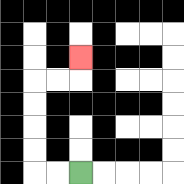{'start': '[3, 7]', 'end': '[3, 2]', 'path_directions': 'L,L,U,U,U,U,R,R,U', 'path_coordinates': '[[3, 7], [2, 7], [1, 7], [1, 6], [1, 5], [1, 4], [1, 3], [2, 3], [3, 3], [3, 2]]'}